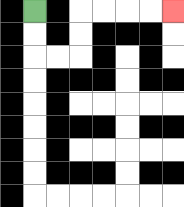{'start': '[1, 0]', 'end': '[7, 0]', 'path_directions': 'D,D,R,R,U,U,R,R,R,R', 'path_coordinates': '[[1, 0], [1, 1], [1, 2], [2, 2], [3, 2], [3, 1], [3, 0], [4, 0], [5, 0], [6, 0], [7, 0]]'}